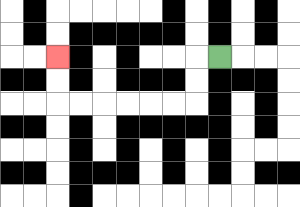{'start': '[9, 2]', 'end': '[2, 2]', 'path_directions': 'L,D,D,L,L,L,L,L,L,U,U', 'path_coordinates': '[[9, 2], [8, 2], [8, 3], [8, 4], [7, 4], [6, 4], [5, 4], [4, 4], [3, 4], [2, 4], [2, 3], [2, 2]]'}